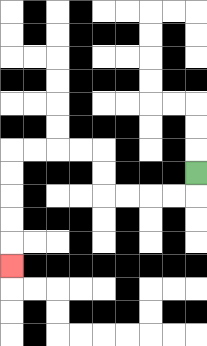{'start': '[8, 7]', 'end': '[0, 11]', 'path_directions': 'D,L,L,L,L,U,U,L,L,L,L,D,D,D,D,D', 'path_coordinates': '[[8, 7], [8, 8], [7, 8], [6, 8], [5, 8], [4, 8], [4, 7], [4, 6], [3, 6], [2, 6], [1, 6], [0, 6], [0, 7], [0, 8], [0, 9], [0, 10], [0, 11]]'}